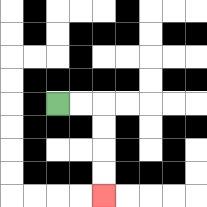{'start': '[2, 4]', 'end': '[4, 8]', 'path_directions': 'R,R,D,D,D,D', 'path_coordinates': '[[2, 4], [3, 4], [4, 4], [4, 5], [4, 6], [4, 7], [4, 8]]'}